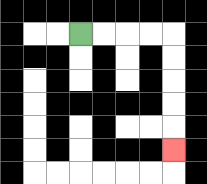{'start': '[3, 1]', 'end': '[7, 6]', 'path_directions': 'R,R,R,R,D,D,D,D,D', 'path_coordinates': '[[3, 1], [4, 1], [5, 1], [6, 1], [7, 1], [7, 2], [7, 3], [7, 4], [7, 5], [7, 6]]'}